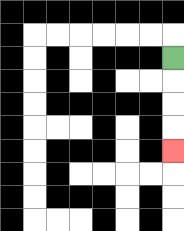{'start': '[7, 2]', 'end': '[7, 6]', 'path_directions': 'D,D,D,D', 'path_coordinates': '[[7, 2], [7, 3], [7, 4], [7, 5], [7, 6]]'}